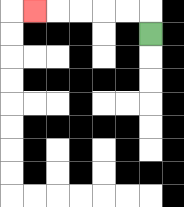{'start': '[6, 1]', 'end': '[1, 0]', 'path_directions': 'U,L,L,L,L,L', 'path_coordinates': '[[6, 1], [6, 0], [5, 0], [4, 0], [3, 0], [2, 0], [1, 0]]'}